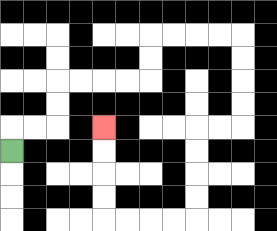{'start': '[0, 6]', 'end': '[4, 5]', 'path_directions': 'U,R,R,U,U,R,R,R,R,U,U,R,R,R,R,D,D,D,D,L,L,D,D,D,D,L,L,L,L,U,U,U,U', 'path_coordinates': '[[0, 6], [0, 5], [1, 5], [2, 5], [2, 4], [2, 3], [3, 3], [4, 3], [5, 3], [6, 3], [6, 2], [6, 1], [7, 1], [8, 1], [9, 1], [10, 1], [10, 2], [10, 3], [10, 4], [10, 5], [9, 5], [8, 5], [8, 6], [8, 7], [8, 8], [8, 9], [7, 9], [6, 9], [5, 9], [4, 9], [4, 8], [4, 7], [4, 6], [4, 5]]'}